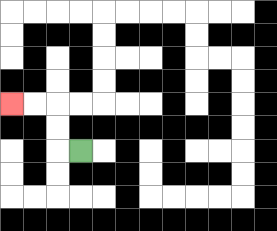{'start': '[3, 6]', 'end': '[0, 4]', 'path_directions': 'L,U,U,L,L', 'path_coordinates': '[[3, 6], [2, 6], [2, 5], [2, 4], [1, 4], [0, 4]]'}